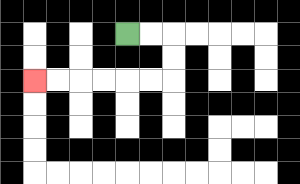{'start': '[5, 1]', 'end': '[1, 3]', 'path_directions': 'R,R,D,D,L,L,L,L,L,L', 'path_coordinates': '[[5, 1], [6, 1], [7, 1], [7, 2], [7, 3], [6, 3], [5, 3], [4, 3], [3, 3], [2, 3], [1, 3]]'}